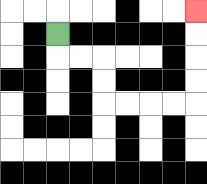{'start': '[2, 1]', 'end': '[8, 0]', 'path_directions': 'D,R,R,D,D,R,R,R,R,U,U,U,U', 'path_coordinates': '[[2, 1], [2, 2], [3, 2], [4, 2], [4, 3], [4, 4], [5, 4], [6, 4], [7, 4], [8, 4], [8, 3], [8, 2], [8, 1], [8, 0]]'}